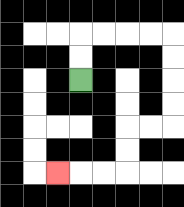{'start': '[3, 3]', 'end': '[2, 7]', 'path_directions': 'U,U,R,R,R,R,D,D,D,D,L,L,D,D,L,L,L', 'path_coordinates': '[[3, 3], [3, 2], [3, 1], [4, 1], [5, 1], [6, 1], [7, 1], [7, 2], [7, 3], [7, 4], [7, 5], [6, 5], [5, 5], [5, 6], [5, 7], [4, 7], [3, 7], [2, 7]]'}